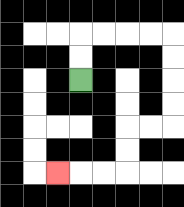{'start': '[3, 3]', 'end': '[2, 7]', 'path_directions': 'U,U,R,R,R,R,D,D,D,D,L,L,D,D,L,L,L', 'path_coordinates': '[[3, 3], [3, 2], [3, 1], [4, 1], [5, 1], [6, 1], [7, 1], [7, 2], [7, 3], [7, 4], [7, 5], [6, 5], [5, 5], [5, 6], [5, 7], [4, 7], [3, 7], [2, 7]]'}